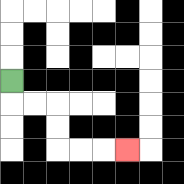{'start': '[0, 3]', 'end': '[5, 6]', 'path_directions': 'D,R,R,D,D,R,R,R', 'path_coordinates': '[[0, 3], [0, 4], [1, 4], [2, 4], [2, 5], [2, 6], [3, 6], [4, 6], [5, 6]]'}